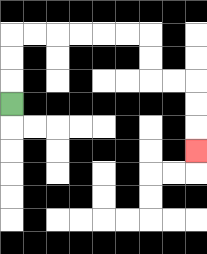{'start': '[0, 4]', 'end': '[8, 6]', 'path_directions': 'U,U,U,R,R,R,R,R,R,D,D,R,R,D,D,D', 'path_coordinates': '[[0, 4], [0, 3], [0, 2], [0, 1], [1, 1], [2, 1], [3, 1], [4, 1], [5, 1], [6, 1], [6, 2], [6, 3], [7, 3], [8, 3], [8, 4], [8, 5], [8, 6]]'}